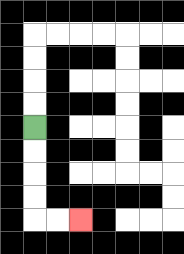{'start': '[1, 5]', 'end': '[3, 9]', 'path_directions': 'D,D,D,D,R,R', 'path_coordinates': '[[1, 5], [1, 6], [1, 7], [1, 8], [1, 9], [2, 9], [3, 9]]'}